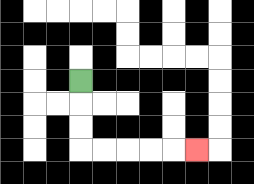{'start': '[3, 3]', 'end': '[8, 6]', 'path_directions': 'D,D,D,R,R,R,R,R', 'path_coordinates': '[[3, 3], [3, 4], [3, 5], [3, 6], [4, 6], [5, 6], [6, 6], [7, 6], [8, 6]]'}